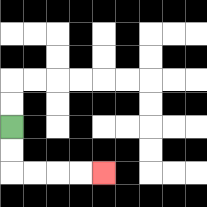{'start': '[0, 5]', 'end': '[4, 7]', 'path_directions': 'D,D,R,R,R,R', 'path_coordinates': '[[0, 5], [0, 6], [0, 7], [1, 7], [2, 7], [3, 7], [4, 7]]'}